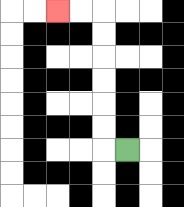{'start': '[5, 6]', 'end': '[2, 0]', 'path_directions': 'L,U,U,U,U,U,U,L,L', 'path_coordinates': '[[5, 6], [4, 6], [4, 5], [4, 4], [4, 3], [4, 2], [4, 1], [4, 0], [3, 0], [2, 0]]'}